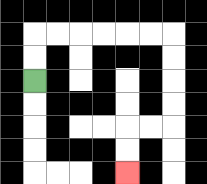{'start': '[1, 3]', 'end': '[5, 7]', 'path_directions': 'U,U,R,R,R,R,R,R,D,D,D,D,L,L,D,D', 'path_coordinates': '[[1, 3], [1, 2], [1, 1], [2, 1], [3, 1], [4, 1], [5, 1], [6, 1], [7, 1], [7, 2], [7, 3], [7, 4], [7, 5], [6, 5], [5, 5], [5, 6], [5, 7]]'}